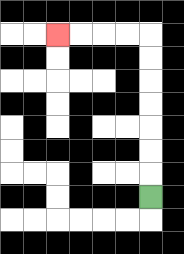{'start': '[6, 8]', 'end': '[2, 1]', 'path_directions': 'U,U,U,U,U,U,U,L,L,L,L', 'path_coordinates': '[[6, 8], [6, 7], [6, 6], [6, 5], [6, 4], [6, 3], [6, 2], [6, 1], [5, 1], [4, 1], [3, 1], [2, 1]]'}